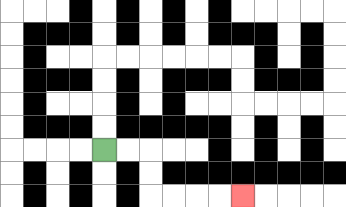{'start': '[4, 6]', 'end': '[10, 8]', 'path_directions': 'R,R,D,D,R,R,R,R', 'path_coordinates': '[[4, 6], [5, 6], [6, 6], [6, 7], [6, 8], [7, 8], [8, 8], [9, 8], [10, 8]]'}